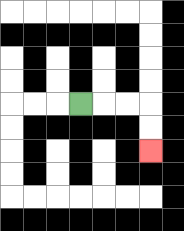{'start': '[3, 4]', 'end': '[6, 6]', 'path_directions': 'R,R,R,D,D', 'path_coordinates': '[[3, 4], [4, 4], [5, 4], [6, 4], [6, 5], [6, 6]]'}